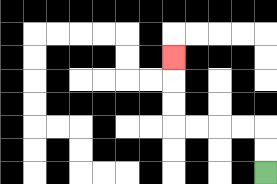{'start': '[11, 7]', 'end': '[7, 2]', 'path_directions': 'U,U,L,L,L,L,U,U,U', 'path_coordinates': '[[11, 7], [11, 6], [11, 5], [10, 5], [9, 5], [8, 5], [7, 5], [7, 4], [7, 3], [7, 2]]'}